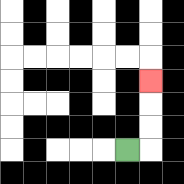{'start': '[5, 6]', 'end': '[6, 3]', 'path_directions': 'R,U,U,U', 'path_coordinates': '[[5, 6], [6, 6], [6, 5], [6, 4], [6, 3]]'}